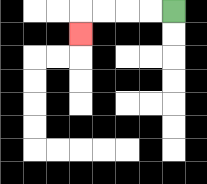{'start': '[7, 0]', 'end': '[3, 1]', 'path_directions': 'L,L,L,L,D', 'path_coordinates': '[[7, 0], [6, 0], [5, 0], [4, 0], [3, 0], [3, 1]]'}